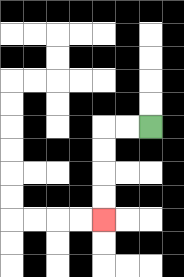{'start': '[6, 5]', 'end': '[4, 9]', 'path_directions': 'L,L,D,D,D,D', 'path_coordinates': '[[6, 5], [5, 5], [4, 5], [4, 6], [4, 7], [4, 8], [4, 9]]'}